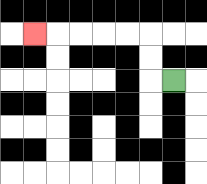{'start': '[7, 3]', 'end': '[1, 1]', 'path_directions': 'L,U,U,L,L,L,L,L', 'path_coordinates': '[[7, 3], [6, 3], [6, 2], [6, 1], [5, 1], [4, 1], [3, 1], [2, 1], [1, 1]]'}